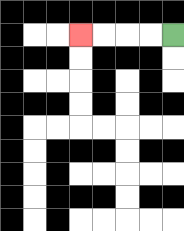{'start': '[7, 1]', 'end': '[3, 1]', 'path_directions': 'L,L,L,L', 'path_coordinates': '[[7, 1], [6, 1], [5, 1], [4, 1], [3, 1]]'}